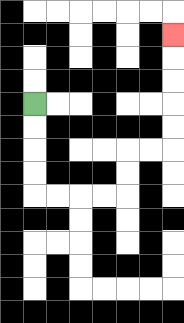{'start': '[1, 4]', 'end': '[7, 1]', 'path_directions': 'D,D,D,D,R,R,R,R,U,U,R,R,U,U,U,U,U', 'path_coordinates': '[[1, 4], [1, 5], [1, 6], [1, 7], [1, 8], [2, 8], [3, 8], [4, 8], [5, 8], [5, 7], [5, 6], [6, 6], [7, 6], [7, 5], [7, 4], [7, 3], [7, 2], [7, 1]]'}